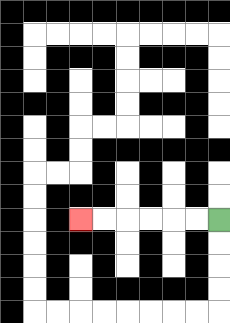{'start': '[9, 9]', 'end': '[3, 9]', 'path_directions': 'L,L,L,L,L,L', 'path_coordinates': '[[9, 9], [8, 9], [7, 9], [6, 9], [5, 9], [4, 9], [3, 9]]'}